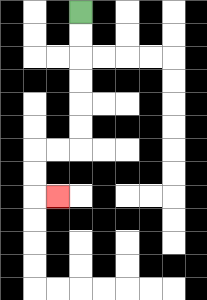{'start': '[3, 0]', 'end': '[2, 8]', 'path_directions': 'D,D,D,D,D,D,L,L,D,D,R', 'path_coordinates': '[[3, 0], [3, 1], [3, 2], [3, 3], [3, 4], [3, 5], [3, 6], [2, 6], [1, 6], [1, 7], [1, 8], [2, 8]]'}